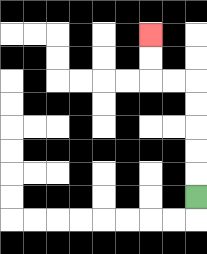{'start': '[8, 8]', 'end': '[6, 1]', 'path_directions': 'U,U,U,U,U,L,L,U,U', 'path_coordinates': '[[8, 8], [8, 7], [8, 6], [8, 5], [8, 4], [8, 3], [7, 3], [6, 3], [6, 2], [6, 1]]'}